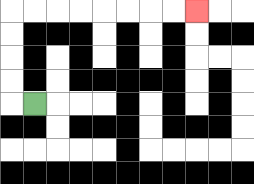{'start': '[1, 4]', 'end': '[8, 0]', 'path_directions': 'L,U,U,U,U,R,R,R,R,R,R,R,R', 'path_coordinates': '[[1, 4], [0, 4], [0, 3], [0, 2], [0, 1], [0, 0], [1, 0], [2, 0], [3, 0], [4, 0], [5, 0], [6, 0], [7, 0], [8, 0]]'}